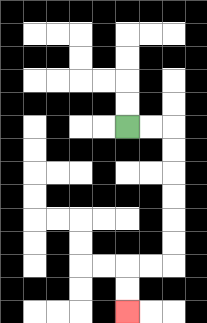{'start': '[5, 5]', 'end': '[5, 13]', 'path_directions': 'R,R,D,D,D,D,D,D,L,L,D,D', 'path_coordinates': '[[5, 5], [6, 5], [7, 5], [7, 6], [7, 7], [7, 8], [7, 9], [7, 10], [7, 11], [6, 11], [5, 11], [5, 12], [5, 13]]'}